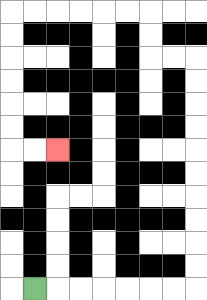{'start': '[1, 12]', 'end': '[2, 6]', 'path_directions': 'R,R,R,R,R,R,R,U,U,U,U,U,U,U,U,U,U,L,L,U,U,L,L,L,L,L,L,D,D,D,D,D,D,R,R', 'path_coordinates': '[[1, 12], [2, 12], [3, 12], [4, 12], [5, 12], [6, 12], [7, 12], [8, 12], [8, 11], [8, 10], [8, 9], [8, 8], [8, 7], [8, 6], [8, 5], [8, 4], [8, 3], [8, 2], [7, 2], [6, 2], [6, 1], [6, 0], [5, 0], [4, 0], [3, 0], [2, 0], [1, 0], [0, 0], [0, 1], [0, 2], [0, 3], [0, 4], [0, 5], [0, 6], [1, 6], [2, 6]]'}